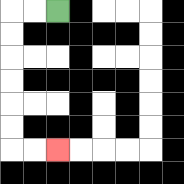{'start': '[2, 0]', 'end': '[2, 6]', 'path_directions': 'L,L,D,D,D,D,D,D,R,R', 'path_coordinates': '[[2, 0], [1, 0], [0, 0], [0, 1], [0, 2], [0, 3], [0, 4], [0, 5], [0, 6], [1, 6], [2, 6]]'}